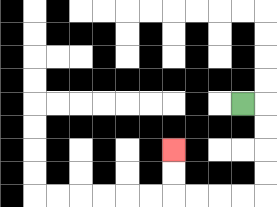{'start': '[10, 4]', 'end': '[7, 6]', 'path_directions': 'R,D,D,D,D,L,L,L,L,U,U', 'path_coordinates': '[[10, 4], [11, 4], [11, 5], [11, 6], [11, 7], [11, 8], [10, 8], [9, 8], [8, 8], [7, 8], [7, 7], [7, 6]]'}